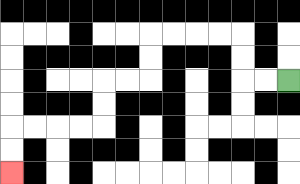{'start': '[12, 3]', 'end': '[0, 7]', 'path_directions': 'L,L,U,U,L,L,L,L,D,D,L,L,D,D,L,L,L,L,D,D', 'path_coordinates': '[[12, 3], [11, 3], [10, 3], [10, 2], [10, 1], [9, 1], [8, 1], [7, 1], [6, 1], [6, 2], [6, 3], [5, 3], [4, 3], [4, 4], [4, 5], [3, 5], [2, 5], [1, 5], [0, 5], [0, 6], [0, 7]]'}